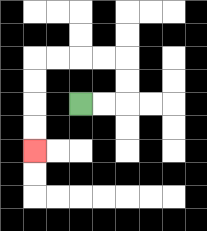{'start': '[3, 4]', 'end': '[1, 6]', 'path_directions': 'R,R,U,U,L,L,L,L,D,D,D,D', 'path_coordinates': '[[3, 4], [4, 4], [5, 4], [5, 3], [5, 2], [4, 2], [3, 2], [2, 2], [1, 2], [1, 3], [1, 4], [1, 5], [1, 6]]'}